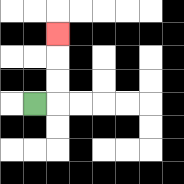{'start': '[1, 4]', 'end': '[2, 1]', 'path_directions': 'R,U,U,U', 'path_coordinates': '[[1, 4], [2, 4], [2, 3], [2, 2], [2, 1]]'}